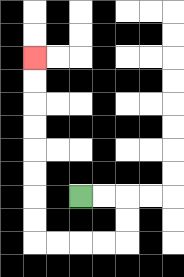{'start': '[3, 8]', 'end': '[1, 2]', 'path_directions': 'R,R,D,D,L,L,L,L,U,U,U,U,U,U,U,U', 'path_coordinates': '[[3, 8], [4, 8], [5, 8], [5, 9], [5, 10], [4, 10], [3, 10], [2, 10], [1, 10], [1, 9], [1, 8], [1, 7], [1, 6], [1, 5], [1, 4], [1, 3], [1, 2]]'}